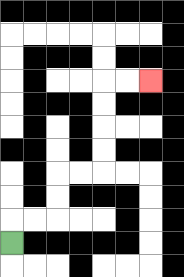{'start': '[0, 10]', 'end': '[6, 3]', 'path_directions': 'U,R,R,U,U,R,R,U,U,U,U,R,R', 'path_coordinates': '[[0, 10], [0, 9], [1, 9], [2, 9], [2, 8], [2, 7], [3, 7], [4, 7], [4, 6], [4, 5], [4, 4], [4, 3], [5, 3], [6, 3]]'}